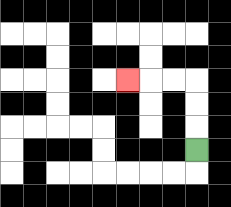{'start': '[8, 6]', 'end': '[5, 3]', 'path_directions': 'U,U,U,L,L,L', 'path_coordinates': '[[8, 6], [8, 5], [8, 4], [8, 3], [7, 3], [6, 3], [5, 3]]'}